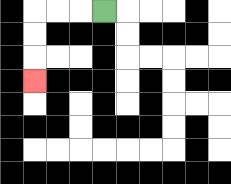{'start': '[4, 0]', 'end': '[1, 3]', 'path_directions': 'L,L,L,D,D,D', 'path_coordinates': '[[4, 0], [3, 0], [2, 0], [1, 0], [1, 1], [1, 2], [1, 3]]'}